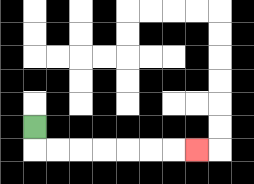{'start': '[1, 5]', 'end': '[8, 6]', 'path_directions': 'D,R,R,R,R,R,R,R', 'path_coordinates': '[[1, 5], [1, 6], [2, 6], [3, 6], [4, 6], [5, 6], [6, 6], [7, 6], [8, 6]]'}